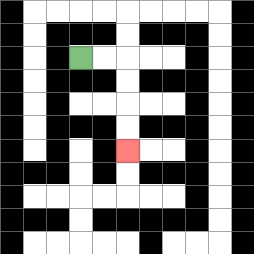{'start': '[3, 2]', 'end': '[5, 6]', 'path_directions': 'R,R,D,D,D,D', 'path_coordinates': '[[3, 2], [4, 2], [5, 2], [5, 3], [5, 4], [5, 5], [5, 6]]'}